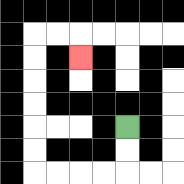{'start': '[5, 5]', 'end': '[3, 2]', 'path_directions': 'D,D,L,L,L,L,U,U,U,U,U,U,R,R,D', 'path_coordinates': '[[5, 5], [5, 6], [5, 7], [4, 7], [3, 7], [2, 7], [1, 7], [1, 6], [1, 5], [1, 4], [1, 3], [1, 2], [1, 1], [2, 1], [3, 1], [3, 2]]'}